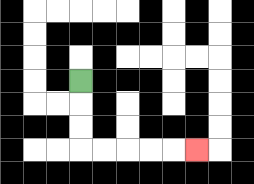{'start': '[3, 3]', 'end': '[8, 6]', 'path_directions': 'D,D,D,R,R,R,R,R', 'path_coordinates': '[[3, 3], [3, 4], [3, 5], [3, 6], [4, 6], [5, 6], [6, 6], [7, 6], [8, 6]]'}